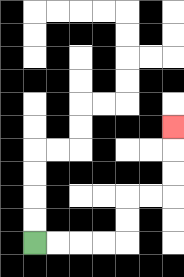{'start': '[1, 10]', 'end': '[7, 5]', 'path_directions': 'R,R,R,R,U,U,R,R,U,U,U', 'path_coordinates': '[[1, 10], [2, 10], [3, 10], [4, 10], [5, 10], [5, 9], [5, 8], [6, 8], [7, 8], [7, 7], [7, 6], [7, 5]]'}